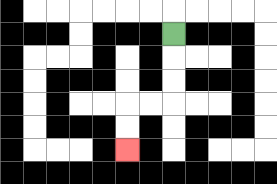{'start': '[7, 1]', 'end': '[5, 6]', 'path_directions': 'D,D,D,L,L,D,D', 'path_coordinates': '[[7, 1], [7, 2], [7, 3], [7, 4], [6, 4], [5, 4], [5, 5], [5, 6]]'}